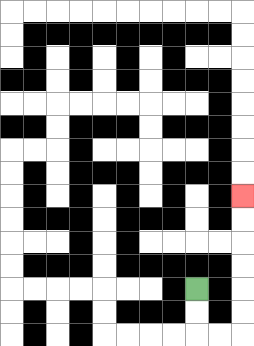{'start': '[8, 12]', 'end': '[10, 8]', 'path_directions': 'D,D,R,R,U,U,U,U,U,U', 'path_coordinates': '[[8, 12], [8, 13], [8, 14], [9, 14], [10, 14], [10, 13], [10, 12], [10, 11], [10, 10], [10, 9], [10, 8]]'}